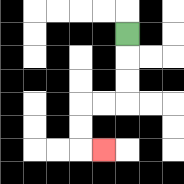{'start': '[5, 1]', 'end': '[4, 6]', 'path_directions': 'D,D,D,L,L,D,D,R', 'path_coordinates': '[[5, 1], [5, 2], [5, 3], [5, 4], [4, 4], [3, 4], [3, 5], [3, 6], [4, 6]]'}